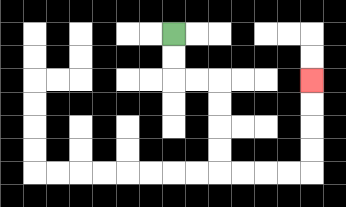{'start': '[7, 1]', 'end': '[13, 3]', 'path_directions': 'D,D,R,R,D,D,D,D,R,R,R,R,U,U,U,U', 'path_coordinates': '[[7, 1], [7, 2], [7, 3], [8, 3], [9, 3], [9, 4], [9, 5], [9, 6], [9, 7], [10, 7], [11, 7], [12, 7], [13, 7], [13, 6], [13, 5], [13, 4], [13, 3]]'}